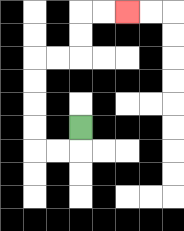{'start': '[3, 5]', 'end': '[5, 0]', 'path_directions': 'D,L,L,U,U,U,U,R,R,U,U,R,R', 'path_coordinates': '[[3, 5], [3, 6], [2, 6], [1, 6], [1, 5], [1, 4], [1, 3], [1, 2], [2, 2], [3, 2], [3, 1], [3, 0], [4, 0], [5, 0]]'}